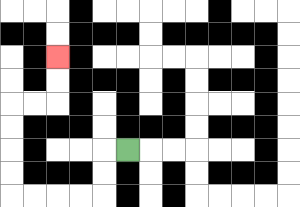{'start': '[5, 6]', 'end': '[2, 2]', 'path_directions': 'L,D,D,L,L,L,L,U,U,U,U,R,R,U,U', 'path_coordinates': '[[5, 6], [4, 6], [4, 7], [4, 8], [3, 8], [2, 8], [1, 8], [0, 8], [0, 7], [0, 6], [0, 5], [0, 4], [1, 4], [2, 4], [2, 3], [2, 2]]'}